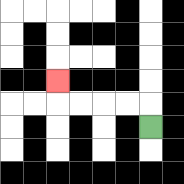{'start': '[6, 5]', 'end': '[2, 3]', 'path_directions': 'U,L,L,L,L,U', 'path_coordinates': '[[6, 5], [6, 4], [5, 4], [4, 4], [3, 4], [2, 4], [2, 3]]'}